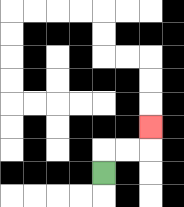{'start': '[4, 7]', 'end': '[6, 5]', 'path_directions': 'U,R,R,U', 'path_coordinates': '[[4, 7], [4, 6], [5, 6], [6, 6], [6, 5]]'}